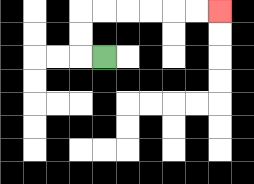{'start': '[4, 2]', 'end': '[9, 0]', 'path_directions': 'L,U,U,R,R,R,R,R,R', 'path_coordinates': '[[4, 2], [3, 2], [3, 1], [3, 0], [4, 0], [5, 0], [6, 0], [7, 0], [8, 0], [9, 0]]'}